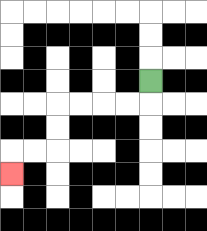{'start': '[6, 3]', 'end': '[0, 7]', 'path_directions': 'D,L,L,L,L,D,D,L,L,D', 'path_coordinates': '[[6, 3], [6, 4], [5, 4], [4, 4], [3, 4], [2, 4], [2, 5], [2, 6], [1, 6], [0, 6], [0, 7]]'}